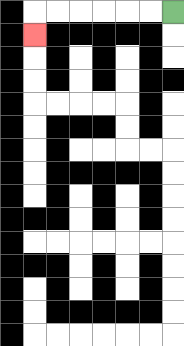{'start': '[7, 0]', 'end': '[1, 1]', 'path_directions': 'L,L,L,L,L,L,D', 'path_coordinates': '[[7, 0], [6, 0], [5, 0], [4, 0], [3, 0], [2, 0], [1, 0], [1, 1]]'}